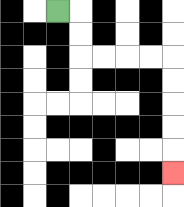{'start': '[2, 0]', 'end': '[7, 7]', 'path_directions': 'R,D,D,R,R,R,R,D,D,D,D,D', 'path_coordinates': '[[2, 0], [3, 0], [3, 1], [3, 2], [4, 2], [5, 2], [6, 2], [7, 2], [7, 3], [7, 4], [7, 5], [7, 6], [7, 7]]'}